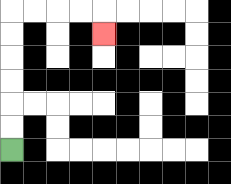{'start': '[0, 6]', 'end': '[4, 1]', 'path_directions': 'U,U,U,U,U,U,R,R,R,R,D', 'path_coordinates': '[[0, 6], [0, 5], [0, 4], [0, 3], [0, 2], [0, 1], [0, 0], [1, 0], [2, 0], [3, 0], [4, 0], [4, 1]]'}